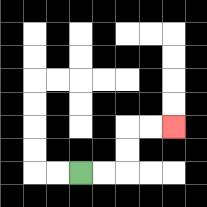{'start': '[3, 7]', 'end': '[7, 5]', 'path_directions': 'R,R,U,U,R,R', 'path_coordinates': '[[3, 7], [4, 7], [5, 7], [5, 6], [5, 5], [6, 5], [7, 5]]'}